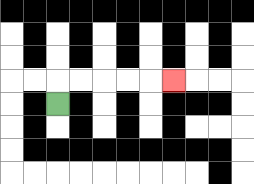{'start': '[2, 4]', 'end': '[7, 3]', 'path_directions': 'U,R,R,R,R,R', 'path_coordinates': '[[2, 4], [2, 3], [3, 3], [4, 3], [5, 3], [6, 3], [7, 3]]'}